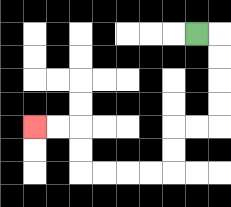{'start': '[8, 1]', 'end': '[1, 5]', 'path_directions': 'R,D,D,D,D,L,L,D,D,L,L,L,L,U,U,L,L', 'path_coordinates': '[[8, 1], [9, 1], [9, 2], [9, 3], [9, 4], [9, 5], [8, 5], [7, 5], [7, 6], [7, 7], [6, 7], [5, 7], [4, 7], [3, 7], [3, 6], [3, 5], [2, 5], [1, 5]]'}